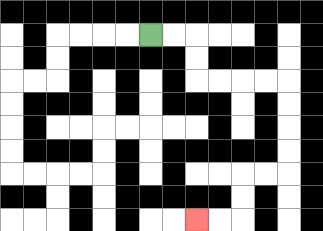{'start': '[6, 1]', 'end': '[8, 9]', 'path_directions': 'R,R,D,D,R,R,R,R,D,D,D,D,L,L,D,D,L,L', 'path_coordinates': '[[6, 1], [7, 1], [8, 1], [8, 2], [8, 3], [9, 3], [10, 3], [11, 3], [12, 3], [12, 4], [12, 5], [12, 6], [12, 7], [11, 7], [10, 7], [10, 8], [10, 9], [9, 9], [8, 9]]'}